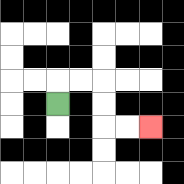{'start': '[2, 4]', 'end': '[6, 5]', 'path_directions': 'U,R,R,D,D,R,R', 'path_coordinates': '[[2, 4], [2, 3], [3, 3], [4, 3], [4, 4], [4, 5], [5, 5], [6, 5]]'}